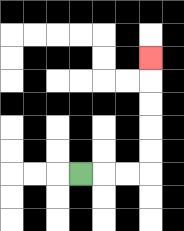{'start': '[3, 7]', 'end': '[6, 2]', 'path_directions': 'R,R,R,U,U,U,U,U', 'path_coordinates': '[[3, 7], [4, 7], [5, 7], [6, 7], [6, 6], [6, 5], [6, 4], [6, 3], [6, 2]]'}